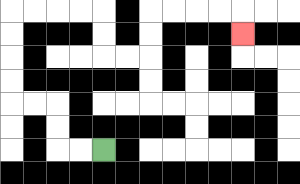{'start': '[4, 6]', 'end': '[10, 1]', 'path_directions': 'L,L,U,U,L,L,U,U,U,U,R,R,R,R,D,D,R,R,U,U,R,R,R,R,D', 'path_coordinates': '[[4, 6], [3, 6], [2, 6], [2, 5], [2, 4], [1, 4], [0, 4], [0, 3], [0, 2], [0, 1], [0, 0], [1, 0], [2, 0], [3, 0], [4, 0], [4, 1], [4, 2], [5, 2], [6, 2], [6, 1], [6, 0], [7, 0], [8, 0], [9, 0], [10, 0], [10, 1]]'}